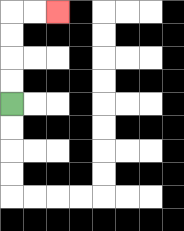{'start': '[0, 4]', 'end': '[2, 0]', 'path_directions': 'U,U,U,U,R,R', 'path_coordinates': '[[0, 4], [0, 3], [0, 2], [0, 1], [0, 0], [1, 0], [2, 0]]'}